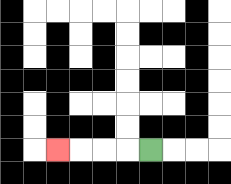{'start': '[6, 6]', 'end': '[2, 6]', 'path_directions': 'L,L,L,L', 'path_coordinates': '[[6, 6], [5, 6], [4, 6], [3, 6], [2, 6]]'}